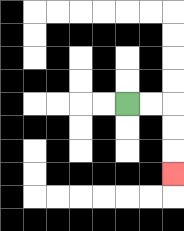{'start': '[5, 4]', 'end': '[7, 7]', 'path_directions': 'R,R,D,D,D', 'path_coordinates': '[[5, 4], [6, 4], [7, 4], [7, 5], [7, 6], [7, 7]]'}